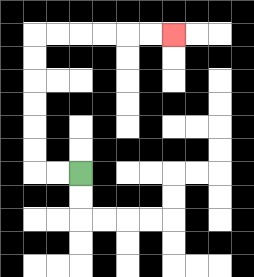{'start': '[3, 7]', 'end': '[7, 1]', 'path_directions': 'L,L,U,U,U,U,U,U,R,R,R,R,R,R', 'path_coordinates': '[[3, 7], [2, 7], [1, 7], [1, 6], [1, 5], [1, 4], [1, 3], [1, 2], [1, 1], [2, 1], [3, 1], [4, 1], [5, 1], [6, 1], [7, 1]]'}